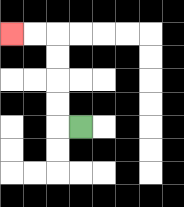{'start': '[3, 5]', 'end': '[0, 1]', 'path_directions': 'L,U,U,U,U,L,L', 'path_coordinates': '[[3, 5], [2, 5], [2, 4], [2, 3], [2, 2], [2, 1], [1, 1], [0, 1]]'}